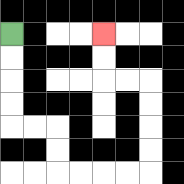{'start': '[0, 1]', 'end': '[4, 1]', 'path_directions': 'D,D,D,D,R,R,D,D,R,R,R,R,U,U,U,U,L,L,U,U', 'path_coordinates': '[[0, 1], [0, 2], [0, 3], [0, 4], [0, 5], [1, 5], [2, 5], [2, 6], [2, 7], [3, 7], [4, 7], [5, 7], [6, 7], [6, 6], [6, 5], [6, 4], [6, 3], [5, 3], [4, 3], [4, 2], [4, 1]]'}